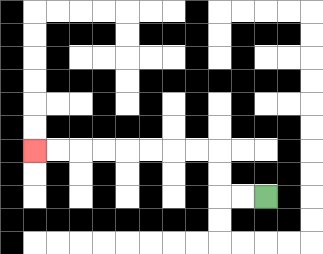{'start': '[11, 8]', 'end': '[1, 6]', 'path_directions': 'L,L,U,U,L,L,L,L,L,L,L,L', 'path_coordinates': '[[11, 8], [10, 8], [9, 8], [9, 7], [9, 6], [8, 6], [7, 6], [6, 6], [5, 6], [4, 6], [3, 6], [2, 6], [1, 6]]'}